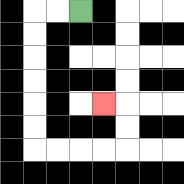{'start': '[3, 0]', 'end': '[4, 4]', 'path_directions': 'L,L,D,D,D,D,D,D,R,R,R,R,U,U,L', 'path_coordinates': '[[3, 0], [2, 0], [1, 0], [1, 1], [1, 2], [1, 3], [1, 4], [1, 5], [1, 6], [2, 6], [3, 6], [4, 6], [5, 6], [5, 5], [5, 4], [4, 4]]'}